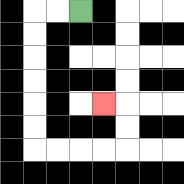{'start': '[3, 0]', 'end': '[4, 4]', 'path_directions': 'L,L,D,D,D,D,D,D,R,R,R,R,U,U,L', 'path_coordinates': '[[3, 0], [2, 0], [1, 0], [1, 1], [1, 2], [1, 3], [1, 4], [1, 5], [1, 6], [2, 6], [3, 6], [4, 6], [5, 6], [5, 5], [5, 4], [4, 4]]'}